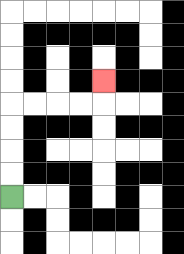{'start': '[0, 8]', 'end': '[4, 3]', 'path_directions': 'U,U,U,U,R,R,R,R,U', 'path_coordinates': '[[0, 8], [0, 7], [0, 6], [0, 5], [0, 4], [1, 4], [2, 4], [3, 4], [4, 4], [4, 3]]'}